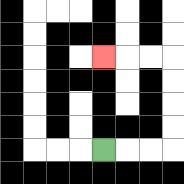{'start': '[4, 6]', 'end': '[4, 2]', 'path_directions': 'R,R,R,U,U,U,U,L,L,L', 'path_coordinates': '[[4, 6], [5, 6], [6, 6], [7, 6], [7, 5], [7, 4], [7, 3], [7, 2], [6, 2], [5, 2], [4, 2]]'}